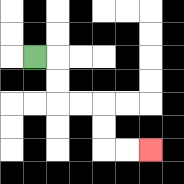{'start': '[1, 2]', 'end': '[6, 6]', 'path_directions': 'R,D,D,R,R,D,D,R,R', 'path_coordinates': '[[1, 2], [2, 2], [2, 3], [2, 4], [3, 4], [4, 4], [4, 5], [4, 6], [5, 6], [6, 6]]'}